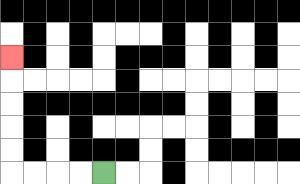{'start': '[4, 7]', 'end': '[0, 2]', 'path_directions': 'L,L,L,L,U,U,U,U,U', 'path_coordinates': '[[4, 7], [3, 7], [2, 7], [1, 7], [0, 7], [0, 6], [0, 5], [0, 4], [0, 3], [0, 2]]'}